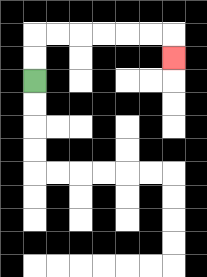{'start': '[1, 3]', 'end': '[7, 2]', 'path_directions': 'U,U,R,R,R,R,R,R,D', 'path_coordinates': '[[1, 3], [1, 2], [1, 1], [2, 1], [3, 1], [4, 1], [5, 1], [6, 1], [7, 1], [7, 2]]'}